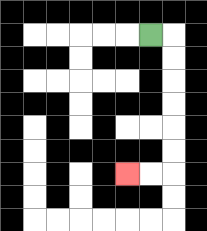{'start': '[6, 1]', 'end': '[5, 7]', 'path_directions': 'R,D,D,D,D,D,D,L,L', 'path_coordinates': '[[6, 1], [7, 1], [7, 2], [7, 3], [7, 4], [7, 5], [7, 6], [7, 7], [6, 7], [5, 7]]'}